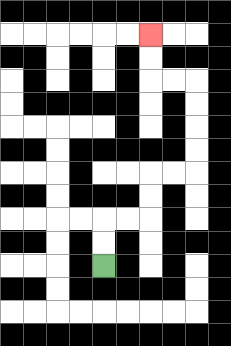{'start': '[4, 11]', 'end': '[6, 1]', 'path_directions': 'U,U,R,R,U,U,R,R,U,U,U,U,L,L,U,U', 'path_coordinates': '[[4, 11], [4, 10], [4, 9], [5, 9], [6, 9], [6, 8], [6, 7], [7, 7], [8, 7], [8, 6], [8, 5], [8, 4], [8, 3], [7, 3], [6, 3], [6, 2], [6, 1]]'}